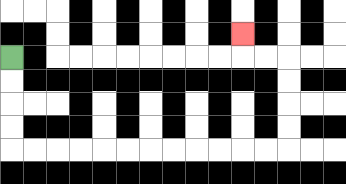{'start': '[0, 2]', 'end': '[10, 1]', 'path_directions': 'D,D,D,D,R,R,R,R,R,R,R,R,R,R,R,R,U,U,U,U,L,L,U', 'path_coordinates': '[[0, 2], [0, 3], [0, 4], [0, 5], [0, 6], [1, 6], [2, 6], [3, 6], [4, 6], [5, 6], [6, 6], [7, 6], [8, 6], [9, 6], [10, 6], [11, 6], [12, 6], [12, 5], [12, 4], [12, 3], [12, 2], [11, 2], [10, 2], [10, 1]]'}